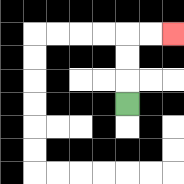{'start': '[5, 4]', 'end': '[7, 1]', 'path_directions': 'U,U,U,R,R', 'path_coordinates': '[[5, 4], [5, 3], [5, 2], [5, 1], [6, 1], [7, 1]]'}